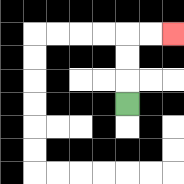{'start': '[5, 4]', 'end': '[7, 1]', 'path_directions': 'U,U,U,R,R', 'path_coordinates': '[[5, 4], [5, 3], [5, 2], [5, 1], [6, 1], [7, 1]]'}